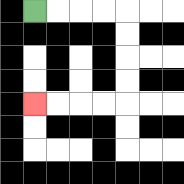{'start': '[1, 0]', 'end': '[1, 4]', 'path_directions': 'R,R,R,R,D,D,D,D,L,L,L,L', 'path_coordinates': '[[1, 0], [2, 0], [3, 0], [4, 0], [5, 0], [5, 1], [5, 2], [5, 3], [5, 4], [4, 4], [3, 4], [2, 4], [1, 4]]'}